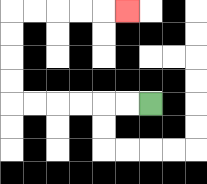{'start': '[6, 4]', 'end': '[5, 0]', 'path_directions': 'L,L,L,L,L,L,U,U,U,U,R,R,R,R,R', 'path_coordinates': '[[6, 4], [5, 4], [4, 4], [3, 4], [2, 4], [1, 4], [0, 4], [0, 3], [0, 2], [0, 1], [0, 0], [1, 0], [2, 0], [3, 0], [4, 0], [5, 0]]'}